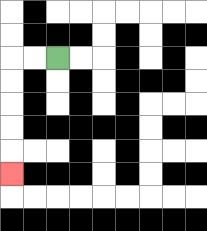{'start': '[2, 2]', 'end': '[0, 7]', 'path_directions': 'L,L,D,D,D,D,D', 'path_coordinates': '[[2, 2], [1, 2], [0, 2], [0, 3], [0, 4], [0, 5], [0, 6], [0, 7]]'}